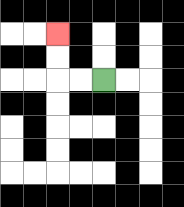{'start': '[4, 3]', 'end': '[2, 1]', 'path_directions': 'L,L,U,U', 'path_coordinates': '[[4, 3], [3, 3], [2, 3], [2, 2], [2, 1]]'}